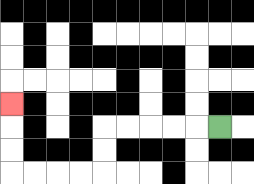{'start': '[9, 5]', 'end': '[0, 4]', 'path_directions': 'L,L,L,L,L,D,D,L,L,L,L,U,U,U', 'path_coordinates': '[[9, 5], [8, 5], [7, 5], [6, 5], [5, 5], [4, 5], [4, 6], [4, 7], [3, 7], [2, 7], [1, 7], [0, 7], [0, 6], [0, 5], [0, 4]]'}